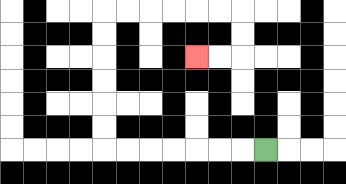{'start': '[11, 6]', 'end': '[8, 2]', 'path_directions': 'L,L,L,L,L,L,L,U,U,U,U,U,U,R,R,R,R,R,R,D,D,L,L', 'path_coordinates': '[[11, 6], [10, 6], [9, 6], [8, 6], [7, 6], [6, 6], [5, 6], [4, 6], [4, 5], [4, 4], [4, 3], [4, 2], [4, 1], [4, 0], [5, 0], [6, 0], [7, 0], [8, 0], [9, 0], [10, 0], [10, 1], [10, 2], [9, 2], [8, 2]]'}